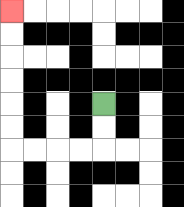{'start': '[4, 4]', 'end': '[0, 0]', 'path_directions': 'D,D,L,L,L,L,U,U,U,U,U,U', 'path_coordinates': '[[4, 4], [4, 5], [4, 6], [3, 6], [2, 6], [1, 6], [0, 6], [0, 5], [0, 4], [0, 3], [0, 2], [0, 1], [0, 0]]'}